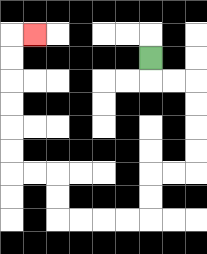{'start': '[6, 2]', 'end': '[1, 1]', 'path_directions': 'D,R,R,D,D,D,D,L,L,D,D,L,L,L,L,U,U,L,L,U,U,U,U,U,U,R', 'path_coordinates': '[[6, 2], [6, 3], [7, 3], [8, 3], [8, 4], [8, 5], [8, 6], [8, 7], [7, 7], [6, 7], [6, 8], [6, 9], [5, 9], [4, 9], [3, 9], [2, 9], [2, 8], [2, 7], [1, 7], [0, 7], [0, 6], [0, 5], [0, 4], [0, 3], [0, 2], [0, 1], [1, 1]]'}